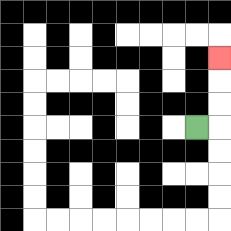{'start': '[8, 5]', 'end': '[9, 2]', 'path_directions': 'R,U,U,U', 'path_coordinates': '[[8, 5], [9, 5], [9, 4], [9, 3], [9, 2]]'}